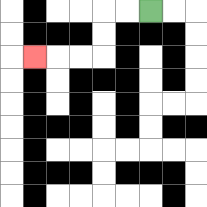{'start': '[6, 0]', 'end': '[1, 2]', 'path_directions': 'L,L,D,D,L,L,L', 'path_coordinates': '[[6, 0], [5, 0], [4, 0], [4, 1], [4, 2], [3, 2], [2, 2], [1, 2]]'}